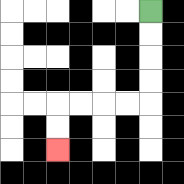{'start': '[6, 0]', 'end': '[2, 6]', 'path_directions': 'D,D,D,D,L,L,L,L,D,D', 'path_coordinates': '[[6, 0], [6, 1], [6, 2], [6, 3], [6, 4], [5, 4], [4, 4], [3, 4], [2, 4], [2, 5], [2, 6]]'}